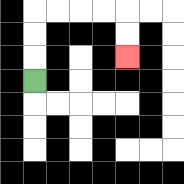{'start': '[1, 3]', 'end': '[5, 2]', 'path_directions': 'U,U,U,R,R,R,R,D,D', 'path_coordinates': '[[1, 3], [1, 2], [1, 1], [1, 0], [2, 0], [3, 0], [4, 0], [5, 0], [5, 1], [5, 2]]'}